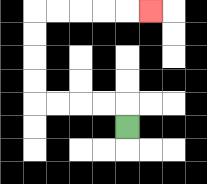{'start': '[5, 5]', 'end': '[6, 0]', 'path_directions': 'U,L,L,L,L,U,U,U,U,R,R,R,R,R', 'path_coordinates': '[[5, 5], [5, 4], [4, 4], [3, 4], [2, 4], [1, 4], [1, 3], [1, 2], [1, 1], [1, 0], [2, 0], [3, 0], [4, 0], [5, 0], [6, 0]]'}